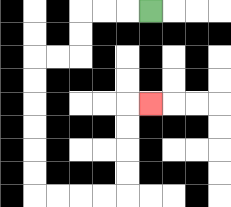{'start': '[6, 0]', 'end': '[6, 4]', 'path_directions': 'L,L,L,D,D,L,L,D,D,D,D,D,D,R,R,R,R,U,U,U,U,R', 'path_coordinates': '[[6, 0], [5, 0], [4, 0], [3, 0], [3, 1], [3, 2], [2, 2], [1, 2], [1, 3], [1, 4], [1, 5], [1, 6], [1, 7], [1, 8], [2, 8], [3, 8], [4, 8], [5, 8], [5, 7], [5, 6], [5, 5], [5, 4], [6, 4]]'}